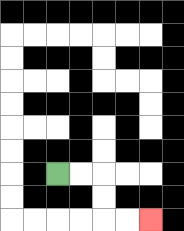{'start': '[2, 7]', 'end': '[6, 9]', 'path_directions': 'R,R,D,D,R,R', 'path_coordinates': '[[2, 7], [3, 7], [4, 7], [4, 8], [4, 9], [5, 9], [6, 9]]'}